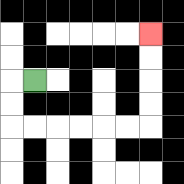{'start': '[1, 3]', 'end': '[6, 1]', 'path_directions': 'L,D,D,R,R,R,R,R,R,U,U,U,U', 'path_coordinates': '[[1, 3], [0, 3], [0, 4], [0, 5], [1, 5], [2, 5], [3, 5], [4, 5], [5, 5], [6, 5], [6, 4], [6, 3], [6, 2], [6, 1]]'}